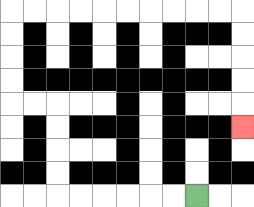{'start': '[8, 8]', 'end': '[10, 5]', 'path_directions': 'L,L,L,L,L,L,U,U,U,U,L,L,U,U,U,U,R,R,R,R,R,R,R,R,R,R,D,D,D,D,D', 'path_coordinates': '[[8, 8], [7, 8], [6, 8], [5, 8], [4, 8], [3, 8], [2, 8], [2, 7], [2, 6], [2, 5], [2, 4], [1, 4], [0, 4], [0, 3], [0, 2], [0, 1], [0, 0], [1, 0], [2, 0], [3, 0], [4, 0], [5, 0], [6, 0], [7, 0], [8, 0], [9, 0], [10, 0], [10, 1], [10, 2], [10, 3], [10, 4], [10, 5]]'}